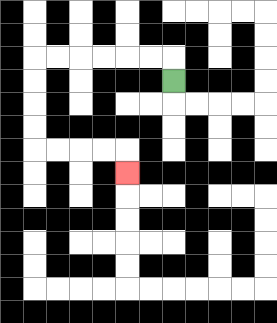{'start': '[7, 3]', 'end': '[5, 7]', 'path_directions': 'U,L,L,L,L,L,L,D,D,D,D,R,R,R,R,D', 'path_coordinates': '[[7, 3], [7, 2], [6, 2], [5, 2], [4, 2], [3, 2], [2, 2], [1, 2], [1, 3], [1, 4], [1, 5], [1, 6], [2, 6], [3, 6], [4, 6], [5, 6], [5, 7]]'}